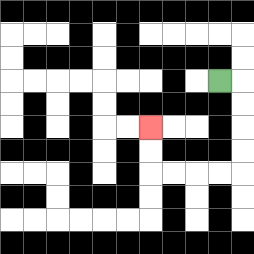{'start': '[9, 3]', 'end': '[6, 5]', 'path_directions': 'R,D,D,D,D,L,L,L,L,U,U', 'path_coordinates': '[[9, 3], [10, 3], [10, 4], [10, 5], [10, 6], [10, 7], [9, 7], [8, 7], [7, 7], [6, 7], [6, 6], [6, 5]]'}